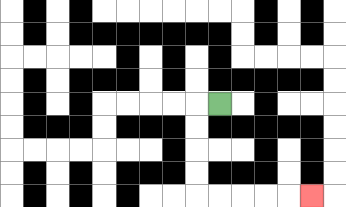{'start': '[9, 4]', 'end': '[13, 8]', 'path_directions': 'L,D,D,D,D,R,R,R,R,R', 'path_coordinates': '[[9, 4], [8, 4], [8, 5], [8, 6], [8, 7], [8, 8], [9, 8], [10, 8], [11, 8], [12, 8], [13, 8]]'}